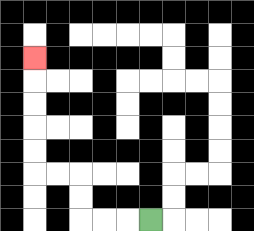{'start': '[6, 9]', 'end': '[1, 2]', 'path_directions': 'L,L,L,U,U,L,L,U,U,U,U,U', 'path_coordinates': '[[6, 9], [5, 9], [4, 9], [3, 9], [3, 8], [3, 7], [2, 7], [1, 7], [1, 6], [1, 5], [1, 4], [1, 3], [1, 2]]'}